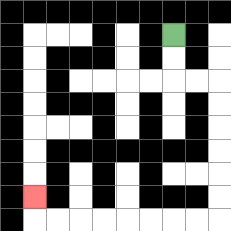{'start': '[7, 1]', 'end': '[1, 8]', 'path_directions': 'D,D,R,R,D,D,D,D,D,D,L,L,L,L,L,L,L,L,U', 'path_coordinates': '[[7, 1], [7, 2], [7, 3], [8, 3], [9, 3], [9, 4], [9, 5], [9, 6], [9, 7], [9, 8], [9, 9], [8, 9], [7, 9], [6, 9], [5, 9], [4, 9], [3, 9], [2, 9], [1, 9], [1, 8]]'}